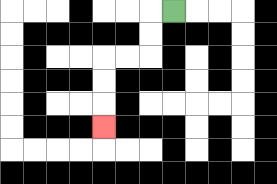{'start': '[7, 0]', 'end': '[4, 5]', 'path_directions': 'L,D,D,L,L,D,D,D', 'path_coordinates': '[[7, 0], [6, 0], [6, 1], [6, 2], [5, 2], [4, 2], [4, 3], [4, 4], [4, 5]]'}